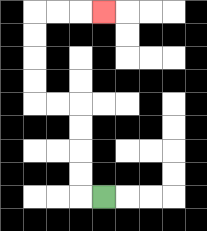{'start': '[4, 8]', 'end': '[4, 0]', 'path_directions': 'L,U,U,U,U,L,L,U,U,U,U,R,R,R', 'path_coordinates': '[[4, 8], [3, 8], [3, 7], [3, 6], [3, 5], [3, 4], [2, 4], [1, 4], [1, 3], [1, 2], [1, 1], [1, 0], [2, 0], [3, 0], [4, 0]]'}